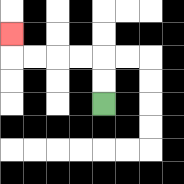{'start': '[4, 4]', 'end': '[0, 1]', 'path_directions': 'U,U,L,L,L,L,U', 'path_coordinates': '[[4, 4], [4, 3], [4, 2], [3, 2], [2, 2], [1, 2], [0, 2], [0, 1]]'}